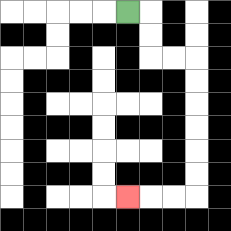{'start': '[5, 0]', 'end': '[5, 8]', 'path_directions': 'R,D,D,R,R,D,D,D,D,D,D,L,L,L', 'path_coordinates': '[[5, 0], [6, 0], [6, 1], [6, 2], [7, 2], [8, 2], [8, 3], [8, 4], [8, 5], [8, 6], [8, 7], [8, 8], [7, 8], [6, 8], [5, 8]]'}